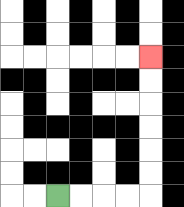{'start': '[2, 8]', 'end': '[6, 2]', 'path_directions': 'R,R,R,R,U,U,U,U,U,U', 'path_coordinates': '[[2, 8], [3, 8], [4, 8], [5, 8], [6, 8], [6, 7], [6, 6], [6, 5], [6, 4], [6, 3], [6, 2]]'}